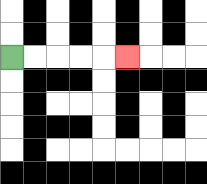{'start': '[0, 2]', 'end': '[5, 2]', 'path_directions': 'R,R,R,R,R', 'path_coordinates': '[[0, 2], [1, 2], [2, 2], [3, 2], [4, 2], [5, 2]]'}